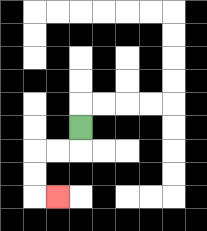{'start': '[3, 5]', 'end': '[2, 8]', 'path_directions': 'D,L,L,D,D,R', 'path_coordinates': '[[3, 5], [3, 6], [2, 6], [1, 6], [1, 7], [1, 8], [2, 8]]'}